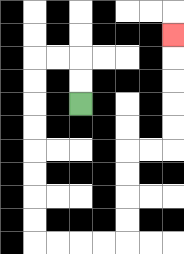{'start': '[3, 4]', 'end': '[7, 1]', 'path_directions': 'U,U,L,L,D,D,D,D,D,D,D,D,R,R,R,R,U,U,U,U,R,R,U,U,U,U,U', 'path_coordinates': '[[3, 4], [3, 3], [3, 2], [2, 2], [1, 2], [1, 3], [1, 4], [1, 5], [1, 6], [1, 7], [1, 8], [1, 9], [1, 10], [2, 10], [3, 10], [4, 10], [5, 10], [5, 9], [5, 8], [5, 7], [5, 6], [6, 6], [7, 6], [7, 5], [7, 4], [7, 3], [7, 2], [7, 1]]'}